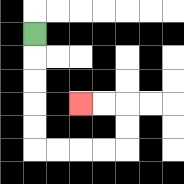{'start': '[1, 1]', 'end': '[3, 4]', 'path_directions': 'D,D,D,D,D,R,R,R,R,U,U,L,L', 'path_coordinates': '[[1, 1], [1, 2], [1, 3], [1, 4], [1, 5], [1, 6], [2, 6], [3, 6], [4, 6], [5, 6], [5, 5], [5, 4], [4, 4], [3, 4]]'}